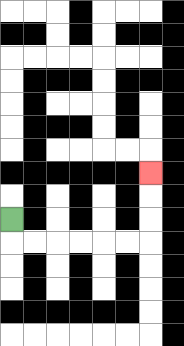{'start': '[0, 9]', 'end': '[6, 7]', 'path_directions': 'D,R,R,R,R,R,R,U,U,U', 'path_coordinates': '[[0, 9], [0, 10], [1, 10], [2, 10], [3, 10], [4, 10], [5, 10], [6, 10], [6, 9], [6, 8], [6, 7]]'}